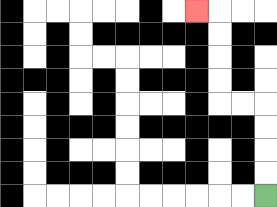{'start': '[11, 8]', 'end': '[8, 0]', 'path_directions': 'U,U,U,U,L,L,U,U,U,U,L', 'path_coordinates': '[[11, 8], [11, 7], [11, 6], [11, 5], [11, 4], [10, 4], [9, 4], [9, 3], [9, 2], [9, 1], [9, 0], [8, 0]]'}